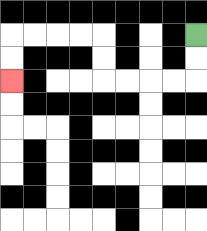{'start': '[8, 1]', 'end': '[0, 3]', 'path_directions': 'D,D,L,L,L,L,U,U,L,L,L,L,D,D', 'path_coordinates': '[[8, 1], [8, 2], [8, 3], [7, 3], [6, 3], [5, 3], [4, 3], [4, 2], [4, 1], [3, 1], [2, 1], [1, 1], [0, 1], [0, 2], [0, 3]]'}